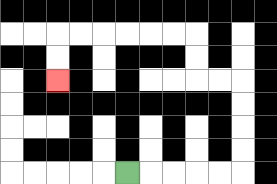{'start': '[5, 7]', 'end': '[2, 3]', 'path_directions': 'R,R,R,R,R,U,U,U,U,L,L,U,U,L,L,L,L,L,L,D,D', 'path_coordinates': '[[5, 7], [6, 7], [7, 7], [8, 7], [9, 7], [10, 7], [10, 6], [10, 5], [10, 4], [10, 3], [9, 3], [8, 3], [8, 2], [8, 1], [7, 1], [6, 1], [5, 1], [4, 1], [3, 1], [2, 1], [2, 2], [2, 3]]'}